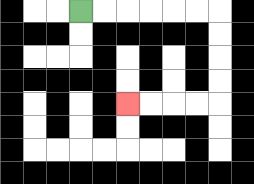{'start': '[3, 0]', 'end': '[5, 4]', 'path_directions': 'R,R,R,R,R,R,D,D,D,D,L,L,L,L', 'path_coordinates': '[[3, 0], [4, 0], [5, 0], [6, 0], [7, 0], [8, 0], [9, 0], [9, 1], [9, 2], [9, 3], [9, 4], [8, 4], [7, 4], [6, 4], [5, 4]]'}